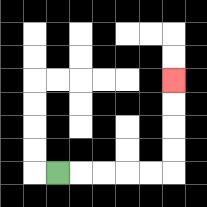{'start': '[2, 7]', 'end': '[7, 3]', 'path_directions': 'R,R,R,R,R,U,U,U,U', 'path_coordinates': '[[2, 7], [3, 7], [4, 7], [5, 7], [6, 7], [7, 7], [7, 6], [7, 5], [7, 4], [7, 3]]'}